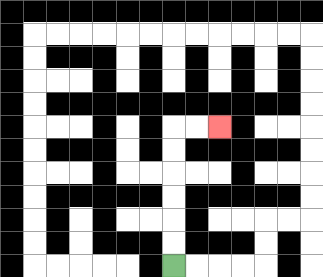{'start': '[7, 11]', 'end': '[9, 5]', 'path_directions': 'U,U,U,U,U,U,R,R', 'path_coordinates': '[[7, 11], [7, 10], [7, 9], [7, 8], [7, 7], [7, 6], [7, 5], [8, 5], [9, 5]]'}